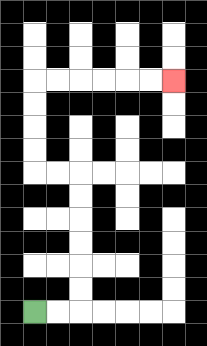{'start': '[1, 13]', 'end': '[7, 3]', 'path_directions': 'R,R,U,U,U,U,U,U,L,L,U,U,U,U,R,R,R,R,R,R', 'path_coordinates': '[[1, 13], [2, 13], [3, 13], [3, 12], [3, 11], [3, 10], [3, 9], [3, 8], [3, 7], [2, 7], [1, 7], [1, 6], [1, 5], [1, 4], [1, 3], [2, 3], [3, 3], [4, 3], [5, 3], [6, 3], [7, 3]]'}